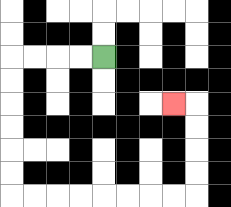{'start': '[4, 2]', 'end': '[7, 4]', 'path_directions': 'L,L,L,L,D,D,D,D,D,D,R,R,R,R,R,R,R,R,U,U,U,U,L', 'path_coordinates': '[[4, 2], [3, 2], [2, 2], [1, 2], [0, 2], [0, 3], [0, 4], [0, 5], [0, 6], [0, 7], [0, 8], [1, 8], [2, 8], [3, 8], [4, 8], [5, 8], [6, 8], [7, 8], [8, 8], [8, 7], [8, 6], [8, 5], [8, 4], [7, 4]]'}